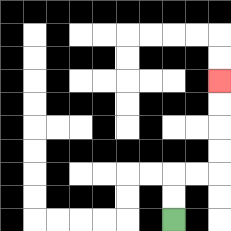{'start': '[7, 9]', 'end': '[9, 3]', 'path_directions': 'U,U,R,R,U,U,U,U', 'path_coordinates': '[[7, 9], [7, 8], [7, 7], [8, 7], [9, 7], [9, 6], [9, 5], [9, 4], [9, 3]]'}